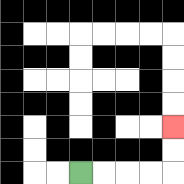{'start': '[3, 7]', 'end': '[7, 5]', 'path_directions': 'R,R,R,R,U,U', 'path_coordinates': '[[3, 7], [4, 7], [5, 7], [6, 7], [7, 7], [7, 6], [7, 5]]'}